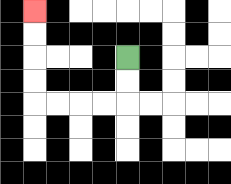{'start': '[5, 2]', 'end': '[1, 0]', 'path_directions': 'D,D,L,L,L,L,U,U,U,U', 'path_coordinates': '[[5, 2], [5, 3], [5, 4], [4, 4], [3, 4], [2, 4], [1, 4], [1, 3], [1, 2], [1, 1], [1, 0]]'}